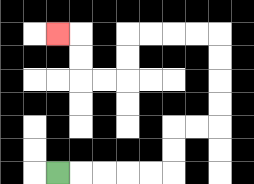{'start': '[2, 7]', 'end': '[2, 1]', 'path_directions': 'R,R,R,R,R,U,U,R,R,U,U,U,U,L,L,L,L,D,D,L,L,U,U,L', 'path_coordinates': '[[2, 7], [3, 7], [4, 7], [5, 7], [6, 7], [7, 7], [7, 6], [7, 5], [8, 5], [9, 5], [9, 4], [9, 3], [9, 2], [9, 1], [8, 1], [7, 1], [6, 1], [5, 1], [5, 2], [5, 3], [4, 3], [3, 3], [3, 2], [3, 1], [2, 1]]'}